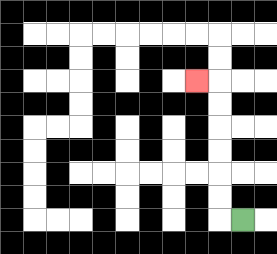{'start': '[10, 9]', 'end': '[8, 3]', 'path_directions': 'L,U,U,U,U,U,U,L', 'path_coordinates': '[[10, 9], [9, 9], [9, 8], [9, 7], [9, 6], [9, 5], [9, 4], [9, 3], [8, 3]]'}